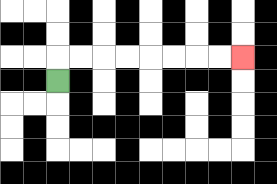{'start': '[2, 3]', 'end': '[10, 2]', 'path_directions': 'U,R,R,R,R,R,R,R,R', 'path_coordinates': '[[2, 3], [2, 2], [3, 2], [4, 2], [5, 2], [6, 2], [7, 2], [8, 2], [9, 2], [10, 2]]'}